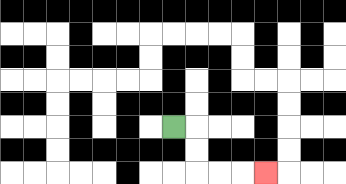{'start': '[7, 5]', 'end': '[11, 7]', 'path_directions': 'R,D,D,R,R,R', 'path_coordinates': '[[7, 5], [8, 5], [8, 6], [8, 7], [9, 7], [10, 7], [11, 7]]'}